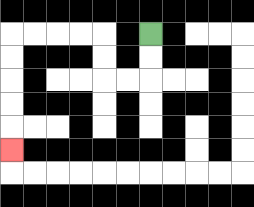{'start': '[6, 1]', 'end': '[0, 6]', 'path_directions': 'D,D,L,L,U,U,L,L,L,L,D,D,D,D,D', 'path_coordinates': '[[6, 1], [6, 2], [6, 3], [5, 3], [4, 3], [4, 2], [4, 1], [3, 1], [2, 1], [1, 1], [0, 1], [0, 2], [0, 3], [0, 4], [0, 5], [0, 6]]'}